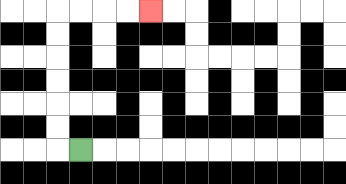{'start': '[3, 6]', 'end': '[6, 0]', 'path_directions': 'L,U,U,U,U,U,U,R,R,R,R', 'path_coordinates': '[[3, 6], [2, 6], [2, 5], [2, 4], [2, 3], [2, 2], [2, 1], [2, 0], [3, 0], [4, 0], [5, 0], [6, 0]]'}